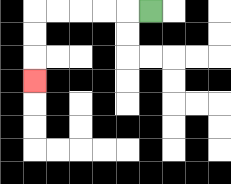{'start': '[6, 0]', 'end': '[1, 3]', 'path_directions': 'L,L,L,L,L,D,D,D', 'path_coordinates': '[[6, 0], [5, 0], [4, 0], [3, 0], [2, 0], [1, 0], [1, 1], [1, 2], [1, 3]]'}